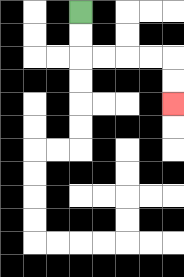{'start': '[3, 0]', 'end': '[7, 4]', 'path_directions': 'D,D,R,R,R,R,D,D', 'path_coordinates': '[[3, 0], [3, 1], [3, 2], [4, 2], [5, 2], [6, 2], [7, 2], [7, 3], [7, 4]]'}